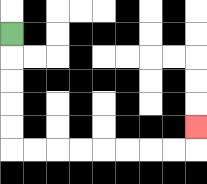{'start': '[0, 1]', 'end': '[8, 5]', 'path_directions': 'D,D,D,D,D,R,R,R,R,R,R,R,R,U', 'path_coordinates': '[[0, 1], [0, 2], [0, 3], [0, 4], [0, 5], [0, 6], [1, 6], [2, 6], [3, 6], [4, 6], [5, 6], [6, 6], [7, 6], [8, 6], [8, 5]]'}